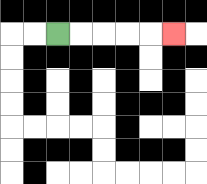{'start': '[2, 1]', 'end': '[7, 1]', 'path_directions': 'R,R,R,R,R', 'path_coordinates': '[[2, 1], [3, 1], [4, 1], [5, 1], [6, 1], [7, 1]]'}